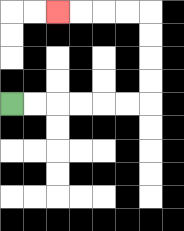{'start': '[0, 4]', 'end': '[2, 0]', 'path_directions': 'R,R,R,R,R,R,U,U,U,U,L,L,L,L', 'path_coordinates': '[[0, 4], [1, 4], [2, 4], [3, 4], [4, 4], [5, 4], [6, 4], [6, 3], [6, 2], [6, 1], [6, 0], [5, 0], [4, 0], [3, 0], [2, 0]]'}